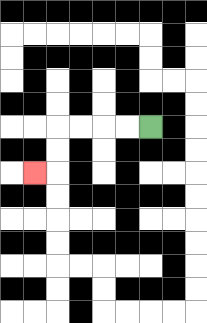{'start': '[6, 5]', 'end': '[1, 7]', 'path_directions': 'L,L,L,L,D,D,L', 'path_coordinates': '[[6, 5], [5, 5], [4, 5], [3, 5], [2, 5], [2, 6], [2, 7], [1, 7]]'}